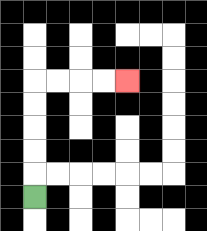{'start': '[1, 8]', 'end': '[5, 3]', 'path_directions': 'U,U,U,U,U,R,R,R,R', 'path_coordinates': '[[1, 8], [1, 7], [1, 6], [1, 5], [1, 4], [1, 3], [2, 3], [3, 3], [4, 3], [5, 3]]'}